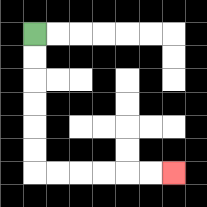{'start': '[1, 1]', 'end': '[7, 7]', 'path_directions': 'D,D,D,D,D,D,R,R,R,R,R,R', 'path_coordinates': '[[1, 1], [1, 2], [1, 3], [1, 4], [1, 5], [1, 6], [1, 7], [2, 7], [3, 7], [4, 7], [5, 7], [6, 7], [7, 7]]'}